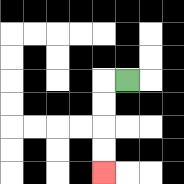{'start': '[5, 3]', 'end': '[4, 7]', 'path_directions': 'L,D,D,D,D', 'path_coordinates': '[[5, 3], [4, 3], [4, 4], [4, 5], [4, 6], [4, 7]]'}